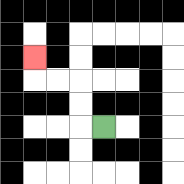{'start': '[4, 5]', 'end': '[1, 2]', 'path_directions': 'L,U,U,L,L,U', 'path_coordinates': '[[4, 5], [3, 5], [3, 4], [3, 3], [2, 3], [1, 3], [1, 2]]'}